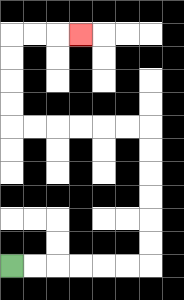{'start': '[0, 11]', 'end': '[3, 1]', 'path_directions': 'R,R,R,R,R,R,U,U,U,U,U,U,L,L,L,L,L,L,U,U,U,U,R,R,R', 'path_coordinates': '[[0, 11], [1, 11], [2, 11], [3, 11], [4, 11], [5, 11], [6, 11], [6, 10], [6, 9], [6, 8], [6, 7], [6, 6], [6, 5], [5, 5], [4, 5], [3, 5], [2, 5], [1, 5], [0, 5], [0, 4], [0, 3], [0, 2], [0, 1], [1, 1], [2, 1], [3, 1]]'}